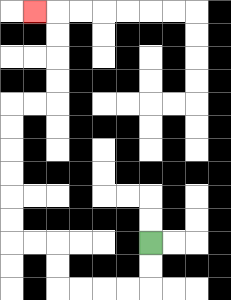{'start': '[6, 10]', 'end': '[1, 0]', 'path_directions': 'D,D,L,L,L,L,U,U,L,L,U,U,U,U,U,U,R,R,U,U,U,U,L', 'path_coordinates': '[[6, 10], [6, 11], [6, 12], [5, 12], [4, 12], [3, 12], [2, 12], [2, 11], [2, 10], [1, 10], [0, 10], [0, 9], [0, 8], [0, 7], [0, 6], [0, 5], [0, 4], [1, 4], [2, 4], [2, 3], [2, 2], [2, 1], [2, 0], [1, 0]]'}